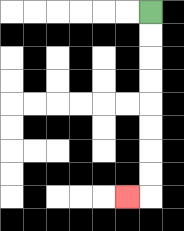{'start': '[6, 0]', 'end': '[5, 8]', 'path_directions': 'D,D,D,D,D,D,D,D,L', 'path_coordinates': '[[6, 0], [6, 1], [6, 2], [6, 3], [6, 4], [6, 5], [6, 6], [6, 7], [6, 8], [5, 8]]'}